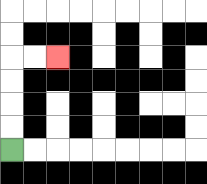{'start': '[0, 6]', 'end': '[2, 2]', 'path_directions': 'U,U,U,U,R,R', 'path_coordinates': '[[0, 6], [0, 5], [0, 4], [0, 3], [0, 2], [1, 2], [2, 2]]'}